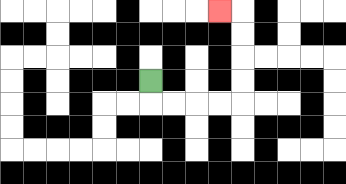{'start': '[6, 3]', 'end': '[9, 0]', 'path_directions': 'D,R,R,R,R,U,U,U,U,L', 'path_coordinates': '[[6, 3], [6, 4], [7, 4], [8, 4], [9, 4], [10, 4], [10, 3], [10, 2], [10, 1], [10, 0], [9, 0]]'}